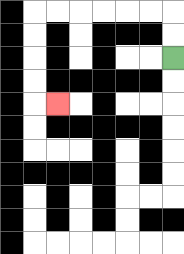{'start': '[7, 2]', 'end': '[2, 4]', 'path_directions': 'U,U,L,L,L,L,L,L,D,D,D,D,R', 'path_coordinates': '[[7, 2], [7, 1], [7, 0], [6, 0], [5, 0], [4, 0], [3, 0], [2, 0], [1, 0], [1, 1], [1, 2], [1, 3], [1, 4], [2, 4]]'}